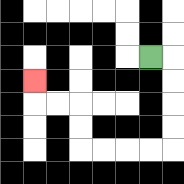{'start': '[6, 2]', 'end': '[1, 3]', 'path_directions': 'R,D,D,D,D,L,L,L,L,U,U,L,L,U', 'path_coordinates': '[[6, 2], [7, 2], [7, 3], [7, 4], [7, 5], [7, 6], [6, 6], [5, 6], [4, 6], [3, 6], [3, 5], [3, 4], [2, 4], [1, 4], [1, 3]]'}